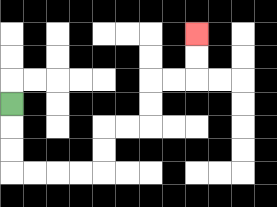{'start': '[0, 4]', 'end': '[8, 1]', 'path_directions': 'D,D,D,R,R,R,R,U,U,R,R,U,U,R,R,U,U', 'path_coordinates': '[[0, 4], [0, 5], [0, 6], [0, 7], [1, 7], [2, 7], [3, 7], [4, 7], [4, 6], [4, 5], [5, 5], [6, 5], [6, 4], [6, 3], [7, 3], [8, 3], [8, 2], [8, 1]]'}